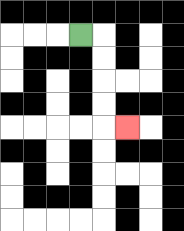{'start': '[3, 1]', 'end': '[5, 5]', 'path_directions': 'R,D,D,D,D,R', 'path_coordinates': '[[3, 1], [4, 1], [4, 2], [4, 3], [4, 4], [4, 5], [5, 5]]'}